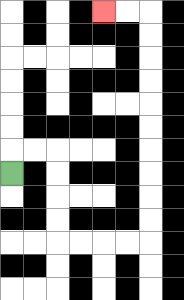{'start': '[0, 7]', 'end': '[4, 0]', 'path_directions': 'U,R,R,D,D,D,D,R,R,R,R,U,U,U,U,U,U,U,U,U,U,L,L', 'path_coordinates': '[[0, 7], [0, 6], [1, 6], [2, 6], [2, 7], [2, 8], [2, 9], [2, 10], [3, 10], [4, 10], [5, 10], [6, 10], [6, 9], [6, 8], [6, 7], [6, 6], [6, 5], [6, 4], [6, 3], [6, 2], [6, 1], [6, 0], [5, 0], [4, 0]]'}